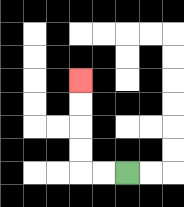{'start': '[5, 7]', 'end': '[3, 3]', 'path_directions': 'L,L,U,U,U,U', 'path_coordinates': '[[5, 7], [4, 7], [3, 7], [3, 6], [3, 5], [3, 4], [3, 3]]'}